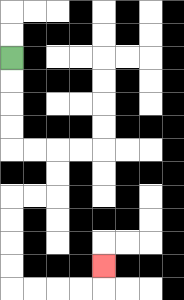{'start': '[0, 2]', 'end': '[4, 11]', 'path_directions': 'D,D,D,D,R,R,D,D,L,L,D,D,D,D,R,R,R,R,U', 'path_coordinates': '[[0, 2], [0, 3], [0, 4], [0, 5], [0, 6], [1, 6], [2, 6], [2, 7], [2, 8], [1, 8], [0, 8], [0, 9], [0, 10], [0, 11], [0, 12], [1, 12], [2, 12], [3, 12], [4, 12], [4, 11]]'}